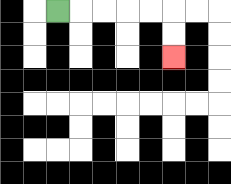{'start': '[2, 0]', 'end': '[7, 2]', 'path_directions': 'R,R,R,R,R,D,D', 'path_coordinates': '[[2, 0], [3, 0], [4, 0], [5, 0], [6, 0], [7, 0], [7, 1], [7, 2]]'}